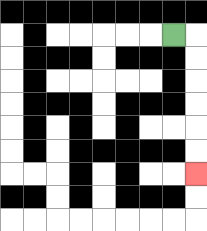{'start': '[7, 1]', 'end': '[8, 7]', 'path_directions': 'R,D,D,D,D,D,D', 'path_coordinates': '[[7, 1], [8, 1], [8, 2], [8, 3], [8, 4], [8, 5], [8, 6], [8, 7]]'}